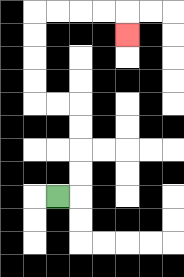{'start': '[2, 8]', 'end': '[5, 1]', 'path_directions': 'R,U,U,U,U,L,L,U,U,U,U,R,R,R,R,D', 'path_coordinates': '[[2, 8], [3, 8], [3, 7], [3, 6], [3, 5], [3, 4], [2, 4], [1, 4], [1, 3], [1, 2], [1, 1], [1, 0], [2, 0], [3, 0], [4, 0], [5, 0], [5, 1]]'}